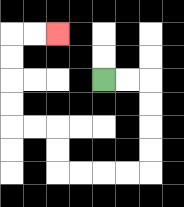{'start': '[4, 3]', 'end': '[2, 1]', 'path_directions': 'R,R,D,D,D,D,L,L,L,L,U,U,L,L,U,U,U,U,R,R', 'path_coordinates': '[[4, 3], [5, 3], [6, 3], [6, 4], [6, 5], [6, 6], [6, 7], [5, 7], [4, 7], [3, 7], [2, 7], [2, 6], [2, 5], [1, 5], [0, 5], [0, 4], [0, 3], [0, 2], [0, 1], [1, 1], [2, 1]]'}